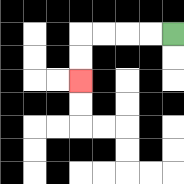{'start': '[7, 1]', 'end': '[3, 3]', 'path_directions': 'L,L,L,L,D,D', 'path_coordinates': '[[7, 1], [6, 1], [5, 1], [4, 1], [3, 1], [3, 2], [3, 3]]'}